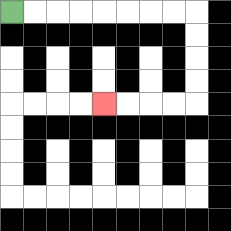{'start': '[0, 0]', 'end': '[4, 4]', 'path_directions': 'R,R,R,R,R,R,R,R,D,D,D,D,L,L,L,L', 'path_coordinates': '[[0, 0], [1, 0], [2, 0], [3, 0], [4, 0], [5, 0], [6, 0], [7, 0], [8, 0], [8, 1], [8, 2], [8, 3], [8, 4], [7, 4], [6, 4], [5, 4], [4, 4]]'}